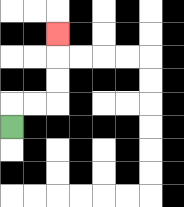{'start': '[0, 5]', 'end': '[2, 1]', 'path_directions': 'U,R,R,U,U,U', 'path_coordinates': '[[0, 5], [0, 4], [1, 4], [2, 4], [2, 3], [2, 2], [2, 1]]'}